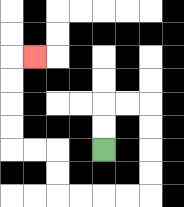{'start': '[4, 6]', 'end': '[1, 2]', 'path_directions': 'U,U,R,R,D,D,D,D,L,L,L,L,U,U,L,L,U,U,U,U,R', 'path_coordinates': '[[4, 6], [4, 5], [4, 4], [5, 4], [6, 4], [6, 5], [6, 6], [6, 7], [6, 8], [5, 8], [4, 8], [3, 8], [2, 8], [2, 7], [2, 6], [1, 6], [0, 6], [0, 5], [0, 4], [0, 3], [0, 2], [1, 2]]'}